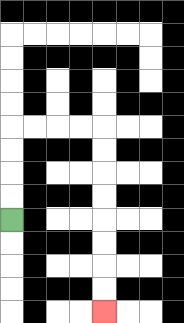{'start': '[0, 9]', 'end': '[4, 13]', 'path_directions': 'U,U,U,U,R,R,R,R,D,D,D,D,D,D,D,D', 'path_coordinates': '[[0, 9], [0, 8], [0, 7], [0, 6], [0, 5], [1, 5], [2, 5], [3, 5], [4, 5], [4, 6], [4, 7], [4, 8], [4, 9], [4, 10], [4, 11], [4, 12], [4, 13]]'}